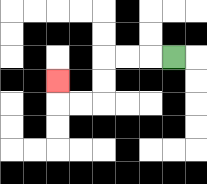{'start': '[7, 2]', 'end': '[2, 3]', 'path_directions': 'L,L,L,D,D,L,L,U', 'path_coordinates': '[[7, 2], [6, 2], [5, 2], [4, 2], [4, 3], [4, 4], [3, 4], [2, 4], [2, 3]]'}